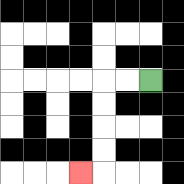{'start': '[6, 3]', 'end': '[3, 7]', 'path_directions': 'L,L,D,D,D,D,L', 'path_coordinates': '[[6, 3], [5, 3], [4, 3], [4, 4], [4, 5], [4, 6], [4, 7], [3, 7]]'}